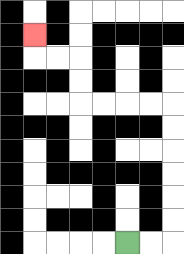{'start': '[5, 10]', 'end': '[1, 1]', 'path_directions': 'R,R,U,U,U,U,U,U,L,L,L,L,U,U,L,L,U', 'path_coordinates': '[[5, 10], [6, 10], [7, 10], [7, 9], [7, 8], [7, 7], [7, 6], [7, 5], [7, 4], [6, 4], [5, 4], [4, 4], [3, 4], [3, 3], [3, 2], [2, 2], [1, 2], [1, 1]]'}